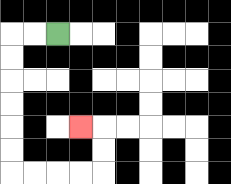{'start': '[2, 1]', 'end': '[3, 5]', 'path_directions': 'L,L,D,D,D,D,D,D,R,R,R,R,U,U,L', 'path_coordinates': '[[2, 1], [1, 1], [0, 1], [0, 2], [0, 3], [0, 4], [0, 5], [0, 6], [0, 7], [1, 7], [2, 7], [3, 7], [4, 7], [4, 6], [4, 5], [3, 5]]'}